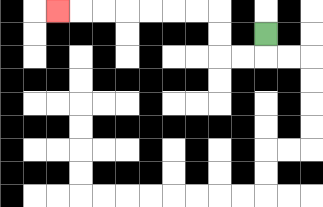{'start': '[11, 1]', 'end': '[2, 0]', 'path_directions': 'D,L,L,U,U,L,L,L,L,L,L,L', 'path_coordinates': '[[11, 1], [11, 2], [10, 2], [9, 2], [9, 1], [9, 0], [8, 0], [7, 0], [6, 0], [5, 0], [4, 0], [3, 0], [2, 0]]'}